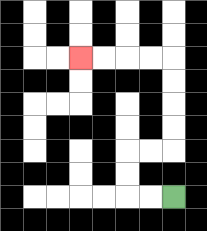{'start': '[7, 8]', 'end': '[3, 2]', 'path_directions': 'L,L,U,U,R,R,U,U,U,U,L,L,L,L', 'path_coordinates': '[[7, 8], [6, 8], [5, 8], [5, 7], [5, 6], [6, 6], [7, 6], [7, 5], [7, 4], [7, 3], [7, 2], [6, 2], [5, 2], [4, 2], [3, 2]]'}